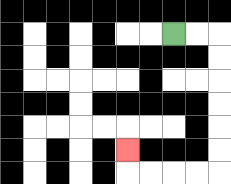{'start': '[7, 1]', 'end': '[5, 6]', 'path_directions': 'R,R,D,D,D,D,D,D,L,L,L,L,U', 'path_coordinates': '[[7, 1], [8, 1], [9, 1], [9, 2], [9, 3], [9, 4], [9, 5], [9, 6], [9, 7], [8, 7], [7, 7], [6, 7], [5, 7], [5, 6]]'}